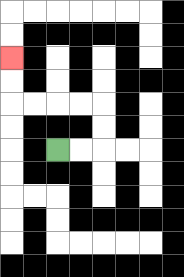{'start': '[2, 6]', 'end': '[0, 2]', 'path_directions': 'R,R,U,U,L,L,L,L,U,U', 'path_coordinates': '[[2, 6], [3, 6], [4, 6], [4, 5], [4, 4], [3, 4], [2, 4], [1, 4], [0, 4], [0, 3], [0, 2]]'}